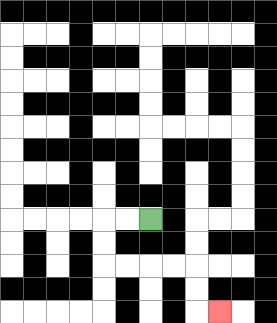{'start': '[6, 9]', 'end': '[9, 13]', 'path_directions': 'L,L,D,D,R,R,R,R,D,D,R', 'path_coordinates': '[[6, 9], [5, 9], [4, 9], [4, 10], [4, 11], [5, 11], [6, 11], [7, 11], [8, 11], [8, 12], [8, 13], [9, 13]]'}